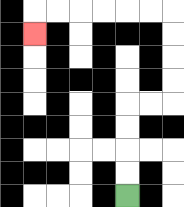{'start': '[5, 8]', 'end': '[1, 1]', 'path_directions': 'U,U,U,U,R,R,U,U,U,U,L,L,L,L,L,L,D', 'path_coordinates': '[[5, 8], [5, 7], [5, 6], [5, 5], [5, 4], [6, 4], [7, 4], [7, 3], [7, 2], [7, 1], [7, 0], [6, 0], [5, 0], [4, 0], [3, 0], [2, 0], [1, 0], [1, 1]]'}